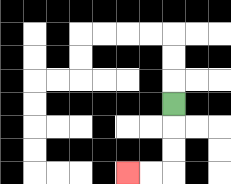{'start': '[7, 4]', 'end': '[5, 7]', 'path_directions': 'D,D,D,L,L', 'path_coordinates': '[[7, 4], [7, 5], [7, 6], [7, 7], [6, 7], [5, 7]]'}